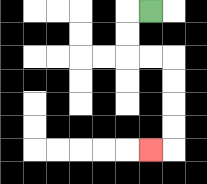{'start': '[6, 0]', 'end': '[6, 6]', 'path_directions': 'L,D,D,R,R,D,D,D,D,L', 'path_coordinates': '[[6, 0], [5, 0], [5, 1], [5, 2], [6, 2], [7, 2], [7, 3], [7, 4], [7, 5], [7, 6], [6, 6]]'}